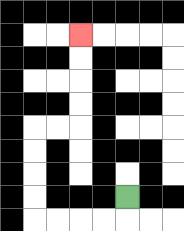{'start': '[5, 8]', 'end': '[3, 1]', 'path_directions': 'D,L,L,L,L,U,U,U,U,R,R,U,U,U,U', 'path_coordinates': '[[5, 8], [5, 9], [4, 9], [3, 9], [2, 9], [1, 9], [1, 8], [1, 7], [1, 6], [1, 5], [2, 5], [3, 5], [3, 4], [3, 3], [3, 2], [3, 1]]'}